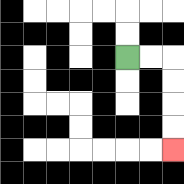{'start': '[5, 2]', 'end': '[7, 6]', 'path_directions': 'R,R,D,D,D,D', 'path_coordinates': '[[5, 2], [6, 2], [7, 2], [7, 3], [7, 4], [7, 5], [7, 6]]'}